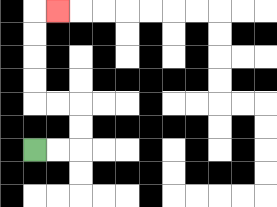{'start': '[1, 6]', 'end': '[2, 0]', 'path_directions': 'R,R,U,U,L,L,U,U,U,U,R', 'path_coordinates': '[[1, 6], [2, 6], [3, 6], [3, 5], [3, 4], [2, 4], [1, 4], [1, 3], [1, 2], [1, 1], [1, 0], [2, 0]]'}